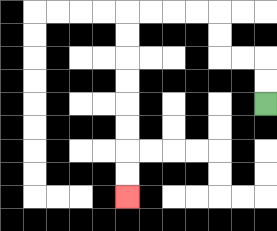{'start': '[11, 4]', 'end': '[5, 8]', 'path_directions': 'U,U,L,L,U,U,L,L,L,L,D,D,D,D,D,D,D,D', 'path_coordinates': '[[11, 4], [11, 3], [11, 2], [10, 2], [9, 2], [9, 1], [9, 0], [8, 0], [7, 0], [6, 0], [5, 0], [5, 1], [5, 2], [5, 3], [5, 4], [5, 5], [5, 6], [5, 7], [5, 8]]'}